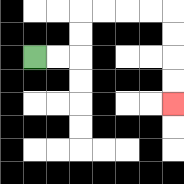{'start': '[1, 2]', 'end': '[7, 4]', 'path_directions': 'R,R,U,U,R,R,R,R,D,D,D,D', 'path_coordinates': '[[1, 2], [2, 2], [3, 2], [3, 1], [3, 0], [4, 0], [5, 0], [6, 0], [7, 0], [7, 1], [7, 2], [7, 3], [7, 4]]'}